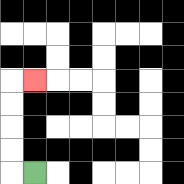{'start': '[1, 7]', 'end': '[1, 3]', 'path_directions': 'L,U,U,U,U,R', 'path_coordinates': '[[1, 7], [0, 7], [0, 6], [0, 5], [0, 4], [0, 3], [1, 3]]'}